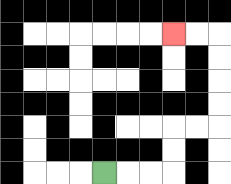{'start': '[4, 7]', 'end': '[7, 1]', 'path_directions': 'R,R,R,U,U,R,R,U,U,U,U,L,L', 'path_coordinates': '[[4, 7], [5, 7], [6, 7], [7, 7], [7, 6], [7, 5], [8, 5], [9, 5], [9, 4], [9, 3], [9, 2], [9, 1], [8, 1], [7, 1]]'}